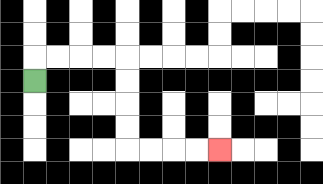{'start': '[1, 3]', 'end': '[9, 6]', 'path_directions': 'U,R,R,R,R,D,D,D,D,R,R,R,R', 'path_coordinates': '[[1, 3], [1, 2], [2, 2], [3, 2], [4, 2], [5, 2], [5, 3], [5, 4], [5, 5], [5, 6], [6, 6], [7, 6], [8, 6], [9, 6]]'}